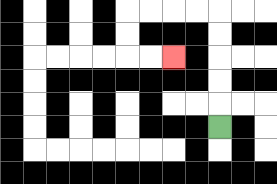{'start': '[9, 5]', 'end': '[7, 2]', 'path_directions': 'U,U,U,U,U,L,L,L,L,D,D,R,R', 'path_coordinates': '[[9, 5], [9, 4], [9, 3], [9, 2], [9, 1], [9, 0], [8, 0], [7, 0], [6, 0], [5, 0], [5, 1], [5, 2], [6, 2], [7, 2]]'}